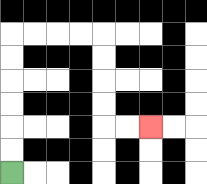{'start': '[0, 7]', 'end': '[6, 5]', 'path_directions': 'U,U,U,U,U,U,R,R,R,R,D,D,D,D,R,R', 'path_coordinates': '[[0, 7], [0, 6], [0, 5], [0, 4], [0, 3], [0, 2], [0, 1], [1, 1], [2, 1], [3, 1], [4, 1], [4, 2], [4, 3], [4, 4], [4, 5], [5, 5], [6, 5]]'}